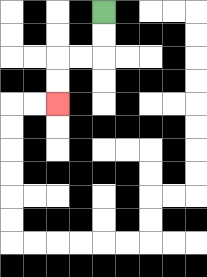{'start': '[4, 0]', 'end': '[2, 4]', 'path_directions': 'D,D,L,L,D,D', 'path_coordinates': '[[4, 0], [4, 1], [4, 2], [3, 2], [2, 2], [2, 3], [2, 4]]'}